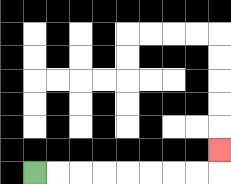{'start': '[1, 7]', 'end': '[9, 6]', 'path_directions': 'R,R,R,R,R,R,R,R,U', 'path_coordinates': '[[1, 7], [2, 7], [3, 7], [4, 7], [5, 7], [6, 7], [7, 7], [8, 7], [9, 7], [9, 6]]'}